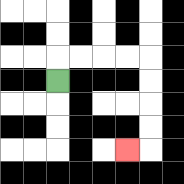{'start': '[2, 3]', 'end': '[5, 6]', 'path_directions': 'U,R,R,R,R,D,D,D,D,L', 'path_coordinates': '[[2, 3], [2, 2], [3, 2], [4, 2], [5, 2], [6, 2], [6, 3], [6, 4], [6, 5], [6, 6], [5, 6]]'}